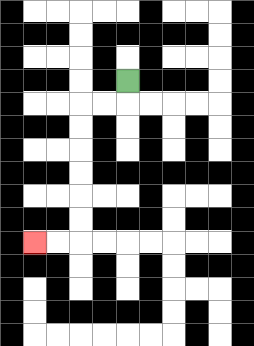{'start': '[5, 3]', 'end': '[1, 10]', 'path_directions': 'D,L,L,D,D,D,D,D,D,L,L', 'path_coordinates': '[[5, 3], [5, 4], [4, 4], [3, 4], [3, 5], [3, 6], [3, 7], [3, 8], [3, 9], [3, 10], [2, 10], [1, 10]]'}